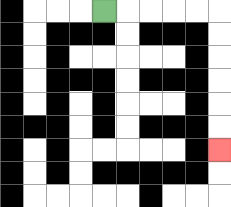{'start': '[4, 0]', 'end': '[9, 6]', 'path_directions': 'R,R,R,R,R,D,D,D,D,D,D', 'path_coordinates': '[[4, 0], [5, 0], [6, 0], [7, 0], [8, 0], [9, 0], [9, 1], [9, 2], [9, 3], [9, 4], [9, 5], [9, 6]]'}